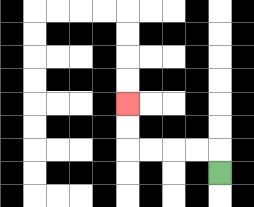{'start': '[9, 7]', 'end': '[5, 4]', 'path_directions': 'U,L,L,L,L,U,U', 'path_coordinates': '[[9, 7], [9, 6], [8, 6], [7, 6], [6, 6], [5, 6], [5, 5], [5, 4]]'}